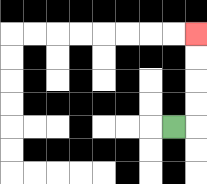{'start': '[7, 5]', 'end': '[8, 1]', 'path_directions': 'R,U,U,U,U', 'path_coordinates': '[[7, 5], [8, 5], [8, 4], [8, 3], [8, 2], [8, 1]]'}